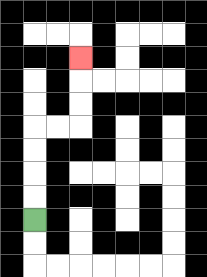{'start': '[1, 9]', 'end': '[3, 2]', 'path_directions': 'U,U,U,U,R,R,U,U,U', 'path_coordinates': '[[1, 9], [1, 8], [1, 7], [1, 6], [1, 5], [2, 5], [3, 5], [3, 4], [3, 3], [3, 2]]'}